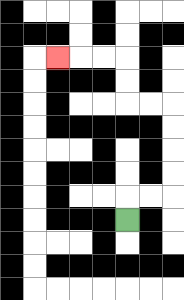{'start': '[5, 9]', 'end': '[2, 2]', 'path_directions': 'U,R,R,U,U,U,U,L,L,U,U,L,L,L', 'path_coordinates': '[[5, 9], [5, 8], [6, 8], [7, 8], [7, 7], [7, 6], [7, 5], [7, 4], [6, 4], [5, 4], [5, 3], [5, 2], [4, 2], [3, 2], [2, 2]]'}